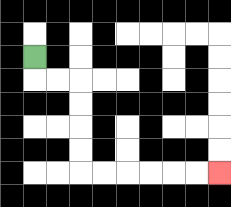{'start': '[1, 2]', 'end': '[9, 7]', 'path_directions': 'D,R,R,D,D,D,D,R,R,R,R,R,R', 'path_coordinates': '[[1, 2], [1, 3], [2, 3], [3, 3], [3, 4], [3, 5], [3, 6], [3, 7], [4, 7], [5, 7], [6, 7], [7, 7], [8, 7], [9, 7]]'}